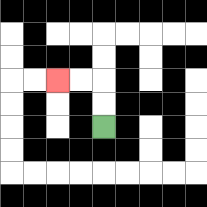{'start': '[4, 5]', 'end': '[2, 3]', 'path_directions': 'U,U,L,L', 'path_coordinates': '[[4, 5], [4, 4], [4, 3], [3, 3], [2, 3]]'}